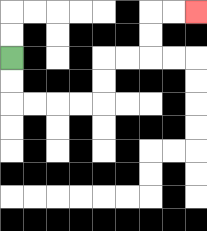{'start': '[0, 2]', 'end': '[8, 0]', 'path_directions': 'D,D,R,R,R,R,U,U,R,R,U,U,R,R', 'path_coordinates': '[[0, 2], [0, 3], [0, 4], [1, 4], [2, 4], [3, 4], [4, 4], [4, 3], [4, 2], [5, 2], [6, 2], [6, 1], [6, 0], [7, 0], [8, 0]]'}